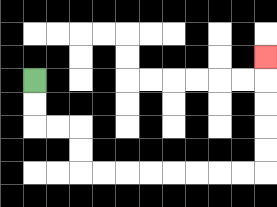{'start': '[1, 3]', 'end': '[11, 2]', 'path_directions': 'D,D,R,R,D,D,R,R,R,R,R,R,R,R,U,U,U,U,U', 'path_coordinates': '[[1, 3], [1, 4], [1, 5], [2, 5], [3, 5], [3, 6], [3, 7], [4, 7], [5, 7], [6, 7], [7, 7], [8, 7], [9, 7], [10, 7], [11, 7], [11, 6], [11, 5], [11, 4], [11, 3], [11, 2]]'}